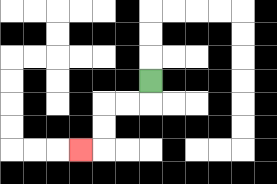{'start': '[6, 3]', 'end': '[3, 6]', 'path_directions': 'D,L,L,D,D,L', 'path_coordinates': '[[6, 3], [6, 4], [5, 4], [4, 4], [4, 5], [4, 6], [3, 6]]'}